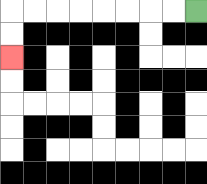{'start': '[8, 0]', 'end': '[0, 2]', 'path_directions': 'L,L,L,L,L,L,L,L,D,D', 'path_coordinates': '[[8, 0], [7, 0], [6, 0], [5, 0], [4, 0], [3, 0], [2, 0], [1, 0], [0, 0], [0, 1], [0, 2]]'}